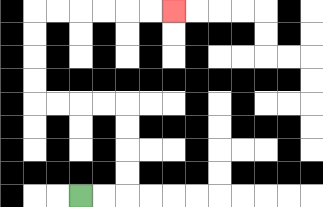{'start': '[3, 8]', 'end': '[7, 0]', 'path_directions': 'R,R,U,U,U,U,L,L,L,L,U,U,U,U,R,R,R,R,R,R', 'path_coordinates': '[[3, 8], [4, 8], [5, 8], [5, 7], [5, 6], [5, 5], [5, 4], [4, 4], [3, 4], [2, 4], [1, 4], [1, 3], [1, 2], [1, 1], [1, 0], [2, 0], [3, 0], [4, 0], [5, 0], [6, 0], [7, 0]]'}